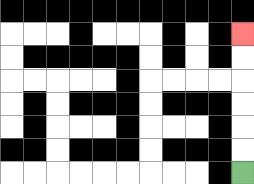{'start': '[10, 7]', 'end': '[10, 1]', 'path_directions': 'U,U,U,U,U,U', 'path_coordinates': '[[10, 7], [10, 6], [10, 5], [10, 4], [10, 3], [10, 2], [10, 1]]'}